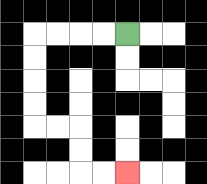{'start': '[5, 1]', 'end': '[5, 7]', 'path_directions': 'L,L,L,L,D,D,D,D,R,R,D,D,R,R', 'path_coordinates': '[[5, 1], [4, 1], [3, 1], [2, 1], [1, 1], [1, 2], [1, 3], [1, 4], [1, 5], [2, 5], [3, 5], [3, 6], [3, 7], [4, 7], [5, 7]]'}